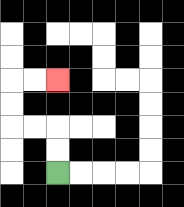{'start': '[2, 7]', 'end': '[2, 3]', 'path_directions': 'U,U,L,L,U,U,R,R', 'path_coordinates': '[[2, 7], [2, 6], [2, 5], [1, 5], [0, 5], [0, 4], [0, 3], [1, 3], [2, 3]]'}